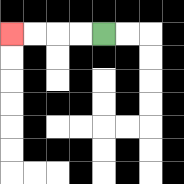{'start': '[4, 1]', 'end': '[0, 1]', 'path_directions': 'L,L,L,L', 'path_coordinates': '[[4, 1], [3, 1], [2, 1], [1, 1], [0, 1]]'}